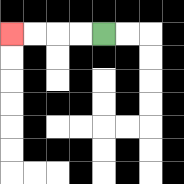{'start': '[4, 1]', 'end': '[0, 1]', 'path_directions': 'L,L,L,L', 'path_coordinates': '[[4, 1], [3, 1], [2, 1], [1, 1], [0, 1]]'}